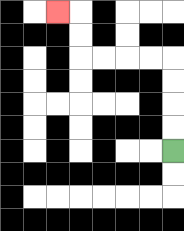{'start': '[7, 6]', 'end': '[2, 0]', 'path_directions': 'U,U,U,U,L,L,L,L,U,U,L', 'path_coordinates': '[[7, 6], [7, 5], [7, 4], [7, 3], [7, 2], [6, 2], [5, 2], [4, 2], [3, 2], [3, 1], [3, 0], [2, 0]]'}